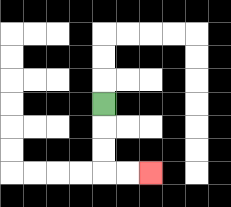{'start': '[4, 4]', 'end': '[6, 7]', 'path_directions': 'D,D,D,R,R', 'path_coordinates': '[[4, 4], [4, 5], [4, 6], [4, 7], [5, 7], [6, 7]]'}